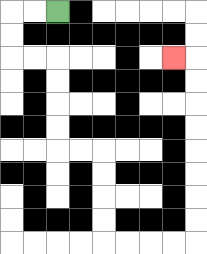{'start': '[2, 0]', 'end': '[7, 2]', 'path_directions': 'L,L,D,D,R,R,D,D,D,D,R,R,D,D,D,D,R,R,R,R,U,U,U,U,U,U,U,U,L', 'path_coordinates': '[[2, 0], [1, 0], [0, 0], [0, 1], [0, 2], [1, 2], [2, 2], [2, 3], [2, 4], [2, 5], [2, 6], [3, 6], [4, 6], [4, 7], [4, 8], [4, 9], [4, 10], [5, 10], [6, 10], [7, 10], [8, 10], [8, 9], [8, 8], [8, 7], [8, 6], [8, 5], [8, 4], [8, 3], [8, 2], [7, 2]]'}